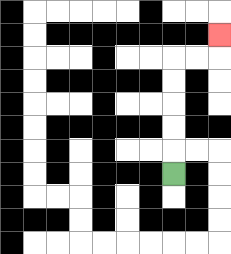{'start': '[7, 7]', 'end': '[9, 1]', 'path_directions': 'U,U,U,U,U,R,R,U', 'path_coordinates': '[[7, 7], [7, 6], [7, 5], [7, 4], [7, 3], [7, 2], [8, 2], [9, 2], [9, 1]]'}